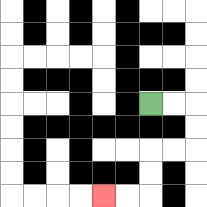{'start': '[6, 4]', 'end': '[4, 8]', 'path_directions': 'R,R,D,D,L,L,D,D,L,L', 'path_coordinates': '[[6, 4], [7, 4], [8, 4], [8, 5], [8, 6], [7, 6], [6, 6], [6, 7], [6, 8], [5, 8], [4, 8]]'}